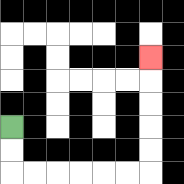{'start': '[0, 5]', 'end': '[6, 2]', 'path_directions': 'D,D,R,R,R,R,R,R,U,U,U,U,U', 'path_coordinates': '[[0, 5], [0, 6], [0, 7], [1, 7], [2, 7], [3, 7], [4, 7], [5, 7], [6, 7], [6, 6], [6, 5], [6, 4], [6, 3], [6, 2]]'}